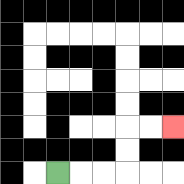{'start': '[2, 7]', 'end': '[7, 5]', 'path_directions': 'R,R,R,U,U,R,R', 'path_coordinates': '[[2, 7], [3, 7], [4, 7], [5, 7], [5, 6], [5, 5], [6, 5], [7, 5]]'}